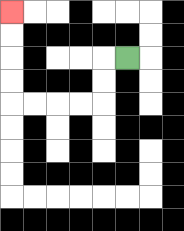{'start': '[5, 2]', 'end': '[0, 0]', 'path_directions': 'L,D,D,L,L,L,L,U,U,U,U', 'path_coordinates': '[[5, 2], [4, 2], [4, 3], [4, 4], [3, 4], [2, 4], [1, 4], [0, 4], [0, 3], [0, 2], [0, 1], [0, 0]]'}